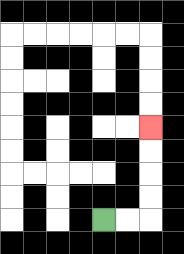{'start': '[4, 9]', 'end': '[6, 5]', 'path_directions': 'R,R,U,U,U,U', 'path_coordinates': '[[4, 9], [5, 9], [6, 9], [6, 8], [6, 7], [6, 6], [6, 5]]'}